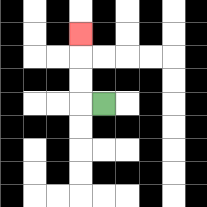{'start': '[4, 4]', 'end': '[3, 1]', 'path_directions': 'L,U,U,U', 'path_coordinates': '[[4, 4], [3, 4], [3, 3], [3, 2], [3, 1]]'}